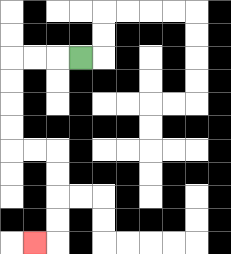{'start': '[3, 2]', 'end': '[1, 10]', 'path_directions': 'L,L,L,D,D,D,D,R,R,D,D,D,D,L', 'path_coordinates': '[[3, 2], [2, 2], [1, 2], [0, 2], [0, 3], [0, 4], [0, 5], [0, 6], [1, 6], [2, 6], [2, 7], [2, 8], [2, 9], [2, 10], [1, 10]]'}